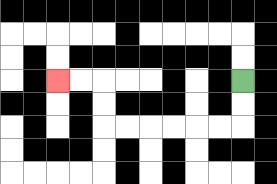{'start': '[10, 3]', 'end': '[2, 3]', 'path_directions': 'D,D,L,L,L,L,L,L,U,U,L,L', 'path_coordinates': '[[10, 3], [10, 4], [10, 5], [9, 5], [8, 5], [7, 5], [6, 5], [5, 5], [4, 5], [4, 4], [4, 3], [3, 3], [2, 3]]'}